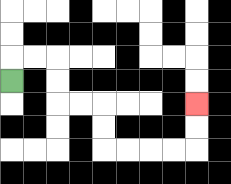{'start': '[0, 3]', 'end': '[8, 4]', 'path_directions': 'U,R,R,D,D,R,R,D,D,R,R,R,R,U,U', 'path_coordinates': '[[0, 3], [0, 2], [1, 2], [2, 2], [2, 3], [2, 4], [3, 4], [4, 4], [4, 5], [4, 6], [5, 6], [6, 6], [7, 6], [8, 6], [8, 5], [8, 4]]'}